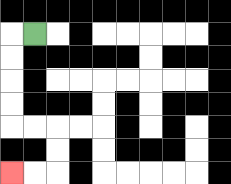{'start': '[1, 1]', 'end': '[0, 7]', 'path_directions': 'L,D,D,D,D,R,R,D,D,L,L', 'path_coordinates': '[[1, 1], [0, 1], [0, 2], [0, 3], [0, 4], [0, 5], [1, 5], [2, 5], [2, 6], [2, 7], [1, 7], [0, 7]]'}